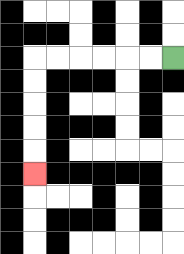{'start': '[7, 2]', 'end': '[1, 7]', 'path_directions': 'L,L,L,L,L,L,D,D,D,D,D', 'path_coordinates': '[[7, 2], [6, 2], [5, 2], [4, 2], [3, 2], [2, 2], [1, 2], [1, 3], [1, 4], [1, 5], [1, 6], [1, 7]]'}